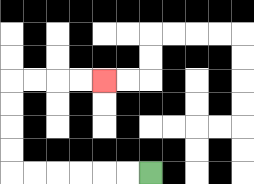{'start': '[6, 7]', 'end': '[4, 3]', 'path_directions': 'L,L,L,L,L,L,U,U,U,U,R,R,R,R', 'path_coordinates': '[[6, 7], [5, 7], [4, 7], [3, 7], [2, 7], [1, 7], [0, 7], [0, 6], [0, 5], [0, 4], [0, 3], [1, 3], [2, 3], [3, 3], [4, 3]]'}